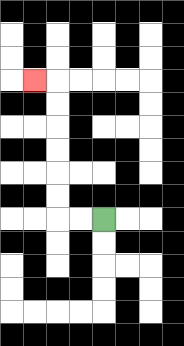{'start': '[4, 9]', 'end': '[1, 3]', 'path_directions': 'L,L,U,U,U,U,U,U,L', 'path_coordinates': '[[4, 9], [3, 9], [2, 9], [2, 8], [2, 7], [2, 6], [2, 5], [2, 4], [2, 3], [1, 3]]'}